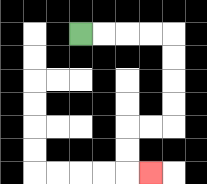{'start': '[3, 1]', 'end': '[6, 7]', 'path_directions': 'R,R,R,R,D,D,D,D,L,L,D,D,R', 'path_coordinates': '[[3, 1], [4, 1], [5, 1], [6, 1], [7, 1], [7, 2], [7, 3], [7, 4], [7, 5], [6, 5], [5, 5], [5, 6], [5, 7], [6, 7]]'}